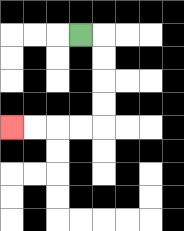{'start': '[3, 1]', 'end': '[0, 5]', 'path_directions': 'R,D,D,D,D,L,L,L,L', 'path_coordinates': '[[3, 1], [4, 1], [4, 2], [4, 3], [4, 4], [4, 5], [3, 5], [2, 5], [1, 5], [0, 5]]'}